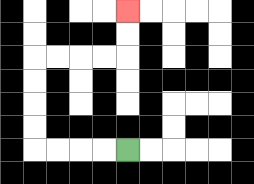{'start': '[5, 6]', 'end': '[5, 0]', 'path_directions': 'L,L,L,L,U,U,U,U,R,R,R,R,U,U', 'path_coordinates': '[[5, 6], [4, 6], [3, 6], [2, 6], [1, 6], [1, 5], [1, 4], [1, 3], [1, 2], [2, 2], [3, 2], [4, 2], [5, 2], [5, 1], [5, 0]]'}